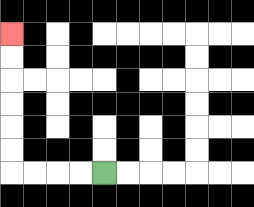{'start': '[4, 7]', 'end': '[0, 1]', 'path_directions': 'L,L,L,L,U,U,U,U,U,U', 'path_coordinates': '[[4, 7], [3, 7], [2, 7], [1, 7], [0, 7], [0, 6], [0, 5], [0, 4], [0, 3], [0, 2], [0, 1]]'}